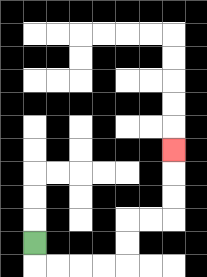{'start': '[1, 10]', 'end': '[7, 6]', 'path_directions': 'D,R,R,R,R,U,U,R,R,U,U,U', 'path_coordinates': '[[1, 10], [1, 11], [2, 11], [3, 11], [4, 11], [5, 11], [5, 10], [5, 9], [6, 9], [7, 9], [7, 8], [7, 7], [7, 6]]'}